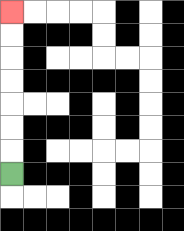{'start': '[0, 7]', 'end': '[0, 0]', 'path_directions': 'U,U,U,U,U,U,U', 'path_coordinates': '[[0, 7], [0, 6], [0, 5], [0, 4], [0, 3], [0, 2], [0, 1], [0, 0]]'}